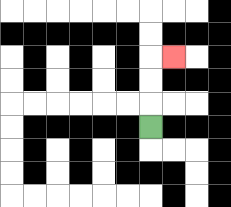{'start': '[6, 5]', 'end': '[7, 2]', 'path_directions': 'U,U,U,R', 'path_coordinates': '[[6, 5], [6, 4], [6, 3], [6, 2], [7, 2]]'}